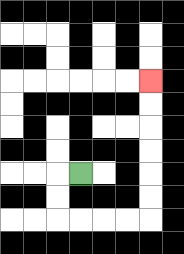{'start': '[3, 7]', 'end': '[6, 3]', 'path_directions': 'L,D,D,R,R,R,R,U,U,U,U,U,U', 'path_coordinates': '[[3, 7], [2, 7], [2, 8], [2, 9], [3, 9], [4, 9], [5, 9], [6, 9], [6, 8], [6, 7], [6, 6], [6, 5], [6, 4], [6, 3]]'}